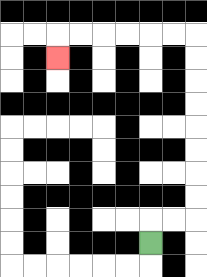{'start': '[6, 10]', 'end': '[2, 2]', 'path_directions': 'U,R,R,U,U,U,U,U,U,U,U,L,L,L,L,L,L,D', 'path_coordinates': '[[6, 10], [6, 9], [7, 9], [8, 9], [8, 8], [8, 7], [8, 6], [8, 5], [8, 4], [8, 3], [8, 2], [8, 1], [7, 1], [6, 1], [5, 1], [4, 1], [3, 1], [2, 1], [2, 2]]'}